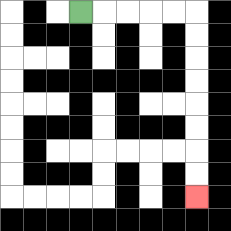{'start': '[3, 0]', 'end': '[8, 8]', 'path_directions': 'R,R,R,R,R,D,D,D,D,D,D,D,D', 'path_coordinates': '[[3, 0], [4, 0], [5, 0], [6, 0], [7, 0], [8, 0], [8, 1], [8, 2], [8, 3], [8, 4], [8, 5], [8, 6], [8, 7], [8, 8]]'}